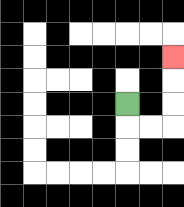{'start': '[5, 4]', 'end': '[7, 2]', 'path_directions': 'D,R,R,U,U,U', 'path_coordinates': '[[5, 4], [5, 5], [6, 5], [7, 5], [7, 4], [7, 3], [7, 2]]'}